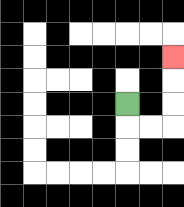{'start': '[5, 4]', 'end': '[7, 2]', 'path_directions': 'D,R,R,U,U,U', 'path_coordinates': '[[5, 4], [5, 5], [6, 5], [7, 5], [7, 4], [7, 3], [7, 2]]'}